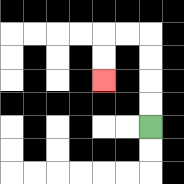{'start': '[6, 5]', 'end': '[4, 3]', 'path_directions': 'U,U,U,U,L,L,D,D', 'path_coordinates': '[[6, 5], [6, 4], [6, 3], [6, 2], [6, 1], [5, 1], [4, 1], [4, 2], [4, 3]]'}